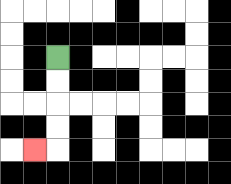{'start': '[2, 2]', 'end': '[1, 6]', 'path_directions': 'D,D,D,D,L', 'path_coordinates': '[[2, 2], [2, 3], [2, 4], [2, 5], [2, 6], [1, 6]]'}